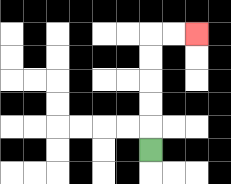{'start': '[6, 6]', 'end': '[8, 1]', 'path_directions': 'U,U,U,U,U,R,R', 'path_coordinates': '[[6, 6], [6, 5], [6, 4], [6, 3], [6, 2], [6, 1], [7, 1], [8, 1]]'}